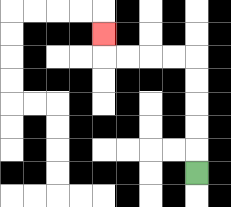{'start': '[8, 7]', 'end': '[4, 1]', 'path_directions': 'U,U,U,U,U,L,L,L,L,U', 'path_coordinates': '[[8, 7], [8, 6], [8, 5], [8, 4], [8, 3], [8, 2], [7, 2], [6, 2], [5, 2], [4, 2], [4, 1]]'}